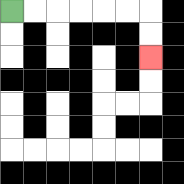{'start': '[0, 0]', 'end': '[6, 2]', 'path_directions': 'R,R,R,R,R,R,D,D', 'path_coordinates': '[[0, 0], [1, 0], [2, 0], [3, 0], [4, 0], [5, 0], [6, 0], [6, 1], [6, 2]]'}